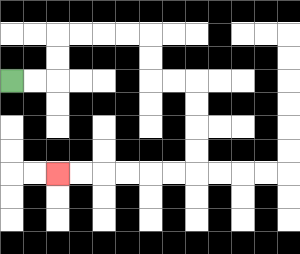{'start': '[0, 3]', 'end': '[2, 7]', 'path_directions': 'R,R,U,U,R,R,R,R,D,D,R,R,D,D,D,D,L,L,L,L,L,L', 'path_coordinates': '[[0, 3], [1, 3], [2, 3], [2, 2], [2, 1], [3, 1], [4, 1], [5, 1], [6, 1], [6, 2], [6, 3], [7, 3], [8, 3], [8, 4], [8, 5], [8, 6], [8, 7], [7, 7], [6, 7], [5, 7], [4, 7], [3, 7], [2, 7]]'}